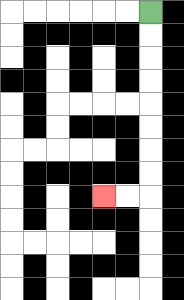{'start': '[6, 0]', 'end': '[4, 8]', 'path_directions': 'D,D,D,D,D,D,D,D,L,L', 'path_coordinates': '[[6, 0], [6, 1], [6, 2], [6, 3], [6, 4], [6, 5], [6, 6], [6, 7], [6, 8], [5, 8], [4, 8]]'}